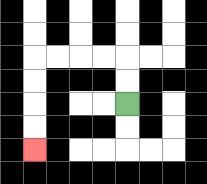{'start': '[5, 4]', 'end': '[1, 6]', 'path_directions': 'U,U,L,L,L,L,D,D,D,D', 'path_coordinates': '[[5, 4], [5, 3], [5, 2], [4, 2], [3, 2], [2, 2], [1, 2], [1, 3], [1, 4], [1, 5], [1, 6]]'}